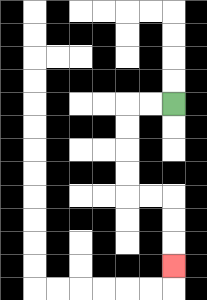{'start': '[7, 4]', 'end': '[7, 11]', 'path_directions': 'L,L,D,D,D,D,R,R,D,D,D', 'path_coordinates': '[[7, 4], [6, 4], [5, 4], [5, 5], [5, 6], [5, 7], [5, 8], [6, 8], [7, 8], [7, 9], [7, 10], [7, 11]]'}